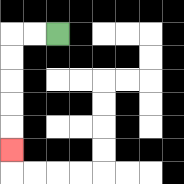{'start': '[2, 1]', 'end': '[0, 6]', 'path_directions': 'L,L,D,D,D,D,D', 'path_coordinates': '[[2, 1], [1, 1], [0, 1], [0, 2], [0, 3], [0, 4], [0, 5], [0, 6]]'}